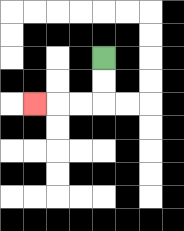{'start': '[4, 2]', 'end': '[1, 4]', 'path_directions': 'D,D,L,L,L', 'path_coordinates': '[[4, 2], [4, 3], [4, 4], [3, 4], [2, 4], [1, 4]]'}